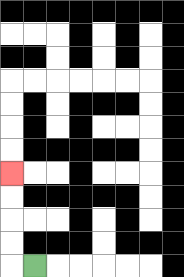{'start': '[1, 11]', 'end': '[0, 7]', 'path_directions': 'L,U,U,U,U', 'path_coordinates': '[[1, 11], [0, 11], [0, 10], [0, 9], [0, 8], [0, 7]]'}